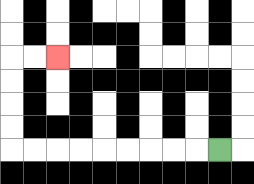{'start': '[9, 6]', 'end': '[2, 2]', 'path_directions': 'L,L,L,L,L,L,L,L,L,U,U,U,U,R,R', 'path_coordinates': '[[9, 6], [8, 6], [7, 6], [6, 6], [5, 6], [4, 6], [3, 6], [2, 6], [1, 6], [0, 6], [0, 5], [0, 4], [0, 3], [0, 2], [1, 2], [2, 2]]'}